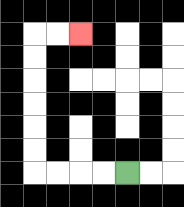{'start': '[5, 7]', 'end': '[3, 1]', 'path_directions': 'L,L,L,L,U,U,U,U,U,U,R,R', 'path_coordinates': '[[5, 7], [4, 7], [3, 7], [2, 7], [1, 7], [1, 6], [1, 5], [1, 4], [1, 3], [1, 2], [1, 1], [2, 1], [3, 1]]'}